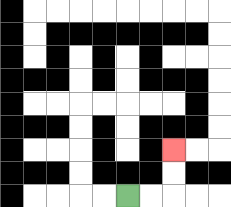{'start': '[5, 8]', 'end': '[7, 6]', 'path_directions': 'R,R,U,U', 'path_coordinates': '[[5, 8], [6, 8], [7, 8], [7, 7], [7, 6]]'}